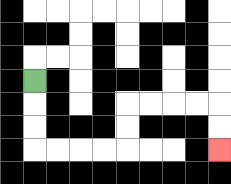{'start': '[1, 3]', 'end': '[9, 6]', 'path_directions': 'D,D,D,R,R,R,R,U,U,R,R,R,R,D,D', 'path_coordinates': '[[1, 3], [1, 4], [1, 5], [1, 6], [2, 6], [3, 6], [4, 6], [5, 6], [5, 5], [5, 4], [6, 4], [7, 4], [8, 4], [9, 4], [9, 5], [9, 6]]'}